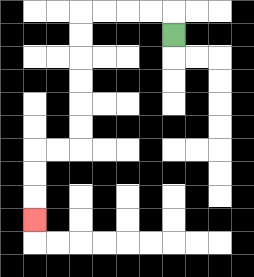{'start': '[7, 1]', 'end': '[1, 9]', 'path_directions': 'U,L,L,L,L,D,D,D,D,D,D,L,L,D,D,D', 'path_coordinates': '[[7, 1], [7, 0], [6, 0], [5, 0], [4, 0], [3, 0], [3, 1], [3, 2], [3, 3], [3, 4], [3, 5], [3, 6], [2, 6], [1, 6], [1, 7], [1, 8], [1, 9]]'}